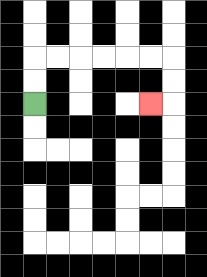{'start': '[1, 4]', 'end': '[6, 4]', 'path_directions': 'U,U,R,R,R,R,R,R,D,D,L', 'path_coordinates': '[[1, 4], [1, 3], [1, 2], [2, 2], [3, 2], [4, 2], [5, 2], [6, 2], [7, 2], [7, 3], [7, 4], [6, 4]]'}